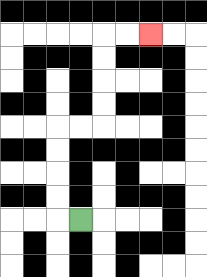{'start': '[3, 9]', 'end': '[6, 1]', 'path_directions': 'L,U,U,U,U,R,R,U,U,U,U,R,R', 'path_coordinates': '[[3, 9], [2, 9], [2, 8], [2, 7], [2, 6], [2, 5], [3, 5], [4, 5], [4, 4], [4, 3], [4, 2], [4, 1], [5, 1], [6, 1]]'}